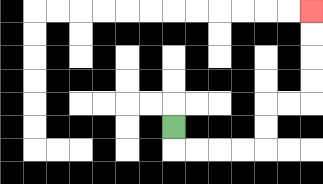{'start': '[7, 5]', 'end': '[13, 0]', 'path_directions': 'D,R,R,R,R,U,U,R,R,U,U,U,U', 'path_coordinates': '[[7, 5], [7, 6], [8, 6], [9, 6], [10, 6], [11, 6], [11, 5], [11, 4], [12, 4], [13, 4], [13, 3], [13, 2], [13, 1], [13, 0]]'}